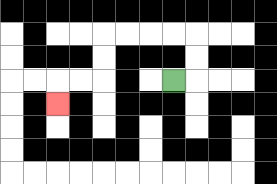{'start': '[7, 3]', 'end': '[2, 4]', 'path_directions': 'R,U,U,L,L,L,L,D,D,L,L,D', 'path_coordinates': '[[7, 3], [8, 3], [8, 2], [8, 1], [7, 1], [6, 1], [5, 1], [4, 1], [4, 2], [4, 3], [3, 3], [2, 3], [2, 4]]'}